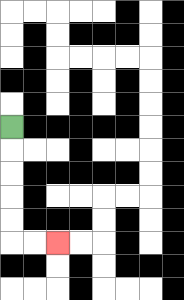{'start': '[0, 5]', 'end': '[2, 10]', 'path_directions': 'D,D,D,D,D,R,R', 'path_coordinates': '[[0, 5], [0, 6], [0, 7], [0, 8], [0, 9], [0, 10], [1, 10], [2, 10]]'}